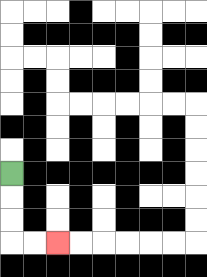{'start': '[0, 7]', 'end': '[2, 10]', 'path_directions': 'D,D,D,R,R', 'path_coordinates': '[[0, 7], [0, 8], [0, 9], [0, 10], [1, 10], [2, 10]]'}